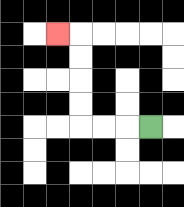{'start': '[6, 5]', 'end': '[2, 1]', 'path_directions': 'L,L,L,U,U,U,U,L', 'path_coordinates': '[[6, 5], [5, 5], [4, 5], [3, 5], [3, 4], [3, 3], [3, 2], [3, 1], [2, 1]]'}